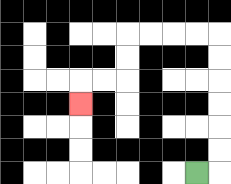{'start': '[8, 7]', 'end': '[3, 4]', 'path_directions': 'R,U,U,U,U,U,U,L,L,L,L,D,D,L,L,D', 'path_coordinates': '[[8, 7], [9, 7], [9, 6], [9, 5], [9, 4], [9, 3], [9, 2], [9, 1], [8, 1], [7, 1], [6, 1], [5, 1], [5, 2], [5, 3], [4, 3], [3, 3], [3, 4]]'}